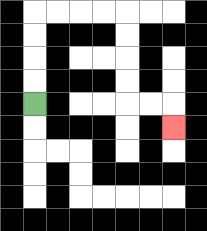{'start': '[1, 4]', 'end': '[7, 5]', 'path_directions': 'U,U,U,U,R,R,R,R,D,D,D,D,R,R,D', 'path_coordinates': '[[1, 4], [1, 3], [1, 2], [1, 1], [1, 0], [2, 0], [3, 0], [4, 0], [5, 0], [5, 1], [5, 2], [5, 3], [5, 4], [6, 4], [7, 4], [7, 5]]'}